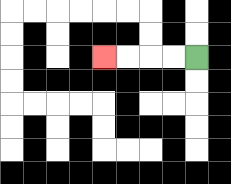{'start': '[8, 2]', 'end': '[4, 2]', 'path_directions': 'L,L,L,L', 'path_coordinates': '[[8, 2], [7, 2], [6, 2], [5, 2], [4, 2]]'}